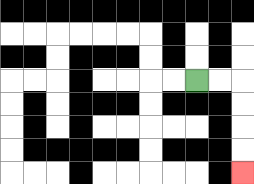{'start': '[8, 3]', 'end': '[10, 7]', 'path_directions': 'R,R,D,D,D,D', 'path_coordinates': '[[8, 3], [9, 3], [10, 3], [10, 4], [10, 5], [10, 6], [10, 7]]'}